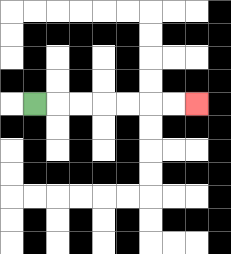{'start': '[1, 4]', 'end': '[8, 4]', 'path_directions': 'R,R,R,R,R,R,R', 'path_coordinates': '[[1, 4], [2, 4], [3, 4], [4, 4], [5, 4], [6, 4], [7, 4], [8, 4]]'}